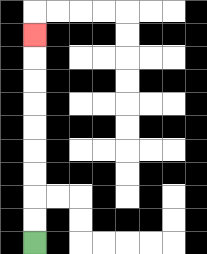{'start': '[1, 10]', 'end': '[1, 1]', 'path_directions': 'U,U,U,U,U,U,U,U,U', 'path_coordinates': '[[1, 10], [1, 9], [1, 8], [1, 7], [1, 6], [1, 5], [1, 4], [1, 3], [1, 2], [1, 1]]'}